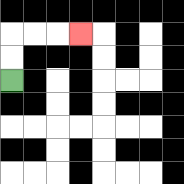{'start': '[0, 3]', 'end': '[3, 1]', 'path_directions': 'U,U,R,R,R', 'path_coordinates': '[[0, 3], [0, 2], [0, 1], [1, 1], [2, 1], [3, 1]]'}